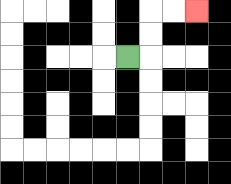{'start': '[5, 2]', 'end': '[8, 0]', 'path_directions': 'R,U,U,R,R', 'path_coordinates': '[[5, 2], [6, 2], [6, 1], [6, 0], [7, 0], [8, 0]]'}